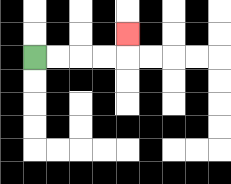{'start': '[1, 2]', 'end': '[5, 1]', 'path_directions': 'R,R,R,R,U', 'path_coordinates': '[[1, 2], [2, 2], [3, 2], [4, 2], [5, 2], [5, 1]]'}